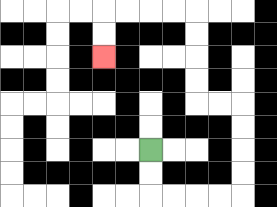{'start': '[6, 6]', 'end': '[4, 2]', 'path_directions': 'D,D,R,R,R,R,U,U,U,U,L,L,U,U,U,U,L,L,L,L,D,D', 'path_coordinates': '[[6, 6], [6, 7], [6, 8], [7, 8], [8, 8], [9, 8], [10, 8], [10, 7], [10, 6], [10, 5], [10, 4], [9, 4], [8, 4], [8, 3], [8, 2], [8, 1], [8, 0], [7, 0], [6, 0], [5, 0], [4, 0], [4, 1], [4, 2]]'}